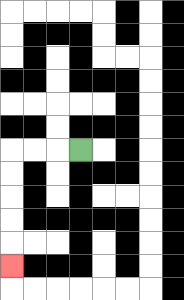{'start': '[3, 6]', 'end': '[0, 11]', 'path_directions': 'L,L,L,D,D,D,D,D', 'path_coordinates': '[[3, 6], [2, 6], [1, 6], [0, 6], [0, 7], [0, 8], [0, 9], [0, 10], [0, 11]]'}